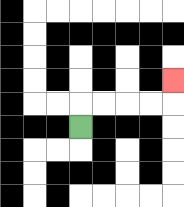{'start': '[3, 5]', 'end': '[7, 3]', 'path_directions': 'U,R,R,R,R,U', 'path_coordinates': '[[3, 5], [3, 4], [4, 4], [5, 4], [6, 4], [7, 4], [7, 3]]'}